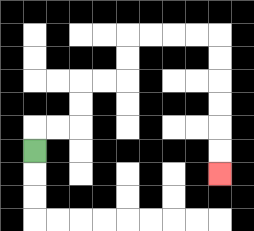{'start': '[1, 6]', 'end': '[9, 7]', 'path_directions': 'U,R,R,U,U,R,R,U,U,R,R,R,R,D,D,D,D,D,D', 'path_coordinates': '[[1, 6], [1, 5], [2, 5], [3, 5], [3, 4], [3, 3], [4, 3], [5, 3], [5, 2], [5, 1], [6, 1], [7, 1], [8, 1], [9, 1], [9, 2], [9, 3], [9, 4], [9, 5], [9, 6], [9, 7]]'}